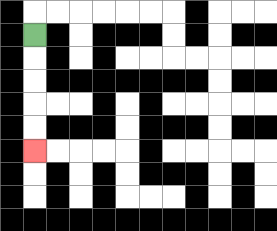{'start': '[1, 1]', 'end': '[1, 6]', 'path_directions': 'D,D,D,D,D', 'path_coordinates': '[[1, 1], [1, 2], [1, 3], [1, 4], [1, 5], [1, 6]]'}